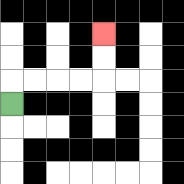{'start': '[0, 4]', 'end': '[4, 1]', 'path_directions': 'U,R,R,R,R,U,U', 'path_coordinates': '[[0, 4], [0, 3], [1, 3], [2, 3], [3, 3], [4, 3], [4, 2], [4, 1]]'}